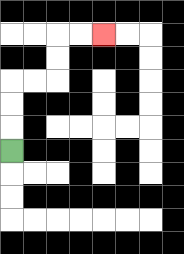{'start': '[0, 6]', 'end': '[4, 1]', 'path_directions': 'U,U,U,R,R,U,U,R,R', 'path_coordinates': '[[0, 6], [0, 5], [0, 4], [0, 3], [1, 3], [2, 3], [2, 2], [2, 1], [3, 1], [4, 1]]'}